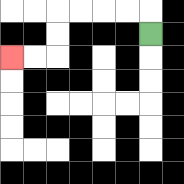{'start': '[6, 1]', 'end': '[0, 2]', 'path_directions': 'U,L,L,L,L,D,D,L,L', 'path_coordinates': '[[6, 1], [6, 0], [5, 0], [4, 0], [3, 0], [2, 0], [2, 1], [2, 2], [1, 2], [0, 2]]'}